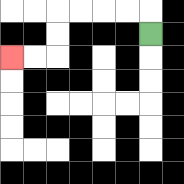{'start': '[6, 1]', 'end': '[0, 2]', 'path_directions': 'U,L,L,L,L,D,D,L,L', 'path_coordinates': '[[6, 1], [6, 0], [5, 0], [4, 0], [3, 0], [2, 0], [2, 1], [2, 2], [1, 2], [0, 2]]'}